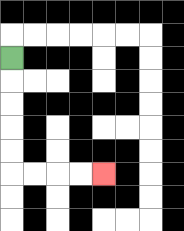{'start': '[0, 2]', 'end': '[4, 7]', 'path_directions': 'D,D,D,D,D,R,R,R,R', 'path_coordinates': '[[0, 2], [0, 3], [0, 4], [0, 5], [0, 6], [0, 7], [1, 7], [2, 7], [3, 7], [4, 7]]'}